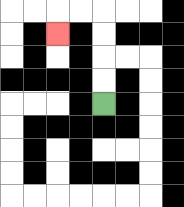{'start': '[4, 4]', 'end': '[2, 1]', 'path_directions': 'U,U,U,U,L,L,D', 'path_coordinates': '[[4, 4], [4, 3], [4, 2], [4, 1], [4, 0], [3, 0], [2, 0], [2, 1]]'}